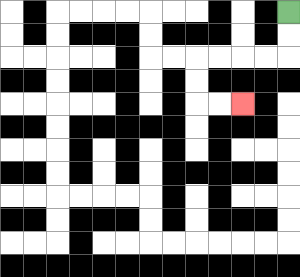{'start': '[12, 0]', 'end': '[10, 4]', 'path_directions': 'D,D,L,L,L,L,D,D,R,R', 'path_coordinates': '[[12, 0], [12, 1], [12, 2], [11, 2], [10, 2], [9, 2], [8, 2], [8, 3], [8, 4], [9, 4], [10, 4]]'}